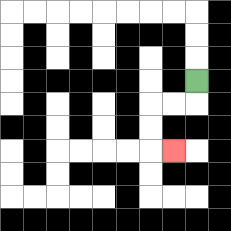{'start': '[8, 3]', 'end': '[7, 6]', 'path_directions': 'D,L,L,D,D,R', 'path_coordinates': '[[8, 3], [8, 4], [7, 4], [6, 4], [6, 5], [6, 6], [7, 6]]'}